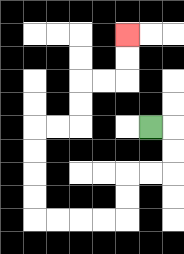{'start': '[6, 5]', 'end': '[5, 1]', 'path_directions': 'R,D,D,L,L,D,D,L,L,L,L,U,U,U,U,R,R,U,U,R,R,U,U', 'path_coordinates': '[[6, 5], [7, 5], [7, 6], [7, 7], [6, 7], [5, 7], [5, 8], [5, 9], [4, 9], [3, 9], [2, 9], [1, 9], [1, 8], [1, 7], [1, 6], [1, 5], [2, 5], [3, 5], [3, 4], [3, 3], [4, 3], [5, 3], [5, 2], [5, 1]]'}